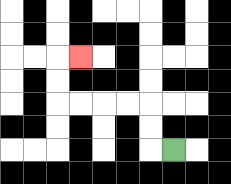{'start': '[7, 6]', 'end': '[3, 2]', 'path_directions': 'L,U,U,L,L,L,L,U,U,R', 'path_coordinates': '[[7, 6], [6, 6], [6, 5], [6, 4], [5, 4], [4, 4], [3, 4], [2, 4], [2, 3], [2, 2], [3, 2]]'}